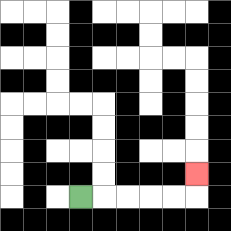{'start': '[3, 8]', 'end': '[8, 7]', 'path_directions': 'R,R,R,R,R,U', 'path_coordinates': '[[3, 8], [4, 8], [5, 8], [6, 8], [7, 8], [8, 8], [8, 7]]'}